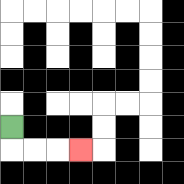{'start': '[0, 5]', 'end': '[3, 6]', 'path_directions': 'D,R,R,R', 'path_coordinates': '[[0, 5], [0, 6], [1, 6], [2, 6], [3, 6]]'}